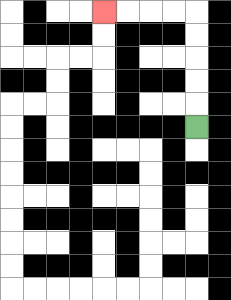{'start': '[8, 5]', 'end': '[4, 0]', 'path_directions': 'U,U,U,U,U,L,L,L,L', 'path_coordinates': '[[8, 5], [8, 4], [8, 3], [8, 2], [8, 1], [8, 0], [7, 0], [6, 0], [5, 0], [4, 0]]'}